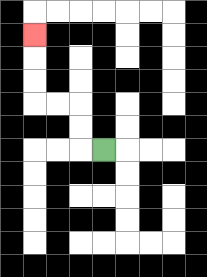{'start': '[4, 6]', 'end': '[1, 1]', 'path_directions': 'L,U,U,L,L,U,U,U', 'path_coordinates': '[[4, 6], [3, 6], [3, 5], [3, 4], [2, 4], [1, 4], [1, 3], [1, 2], [1, 1]]'}